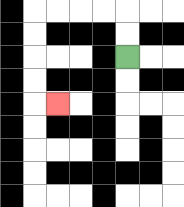{'start': '[5, 2]', 'end': '[2, 4]', 'path_directions': 'U,U,L,L,L,L,D,D,D,D,R', 'path_coordinates': '[[5, 2], [5, 1], [5, 0], [4, 0], [3, 0], [2, 0], [1, 0], [1, 1], [1, 2], [1, 3], [1, 4], [2, 4]]'}